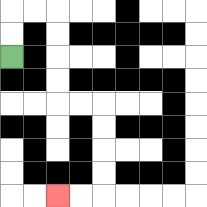{'start': '[0, 2]', 'end': '[2, 8]', 'path_directions': 'U,U,R,R,D,D,D,D,R,R,D,D,D,D,L,L', 'path_coordinates': '[[0, 2], [0, 1], [0, 0], [1, 0], [2, 0], [2, 1], [2, 2], [2, 3], [2, 4], [3, 4], [4, 4], [4, 5], [4, 6], [4, 7], [4, 8], [3, 8], [2, 8]]'}